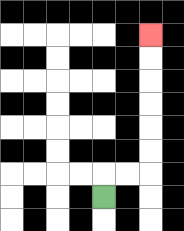{'start': '[4, 8]', 'end': '[6, 1]', 'path_directions': 'U,R,R,U,U,U,U,U,U', 'path_coordinates': '[[4, 8], [4, 7], [5, 7], [6, 7], [6, 6], [6, 5], [6, 4], [6, 3], [6, 2], [6, 1]]'}